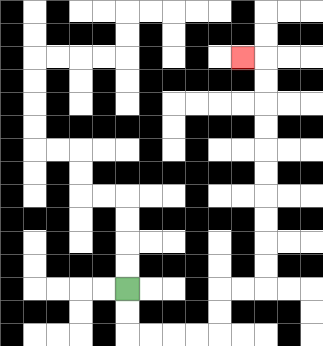{'start': '[5, 12]', 'end': '[10, 2]', 'path_directions': 'D,D,R,R,R,R,U,U,R,R,U,U,U,U,U,U,U,U,U,U,L', 'path_coordinates': '[[5, 12], [5, 13], [5, 14], [6, 14], [7, 14], [8, 14], [9, 14], [9, 13], [9, 12], [10, 12], [11, 12], [11, 11], [11, 10], [11, 9], [11, 8], [11, 7], [11, 6], [11, 5], [11, 4], [11, 3], [11, 2], [10, 2]]'}